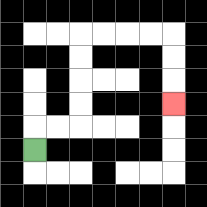{'start': '[1, 6]', 'end': '[7, 4]', 'path_directions': 'U,R,R,U,U,U,U,R,R,R,R,D,D,D', 'path_coordinates': '[[1, 6], [1, 5], [2, 5], [3, 5], [3, 4], [3, 3], [3, 2], [3, 1], [4, 1], [5, 1], [6, 1], [7, 1], [7, 2], [7, 3], [7, 4]]'}